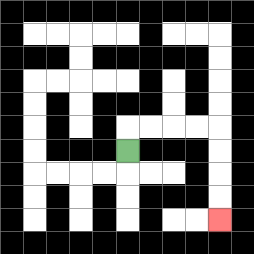{'start': '[5, 6]', 'end': '[9, 9]', 'path_directions': 'U,R,R,R,R,D,D,D,D', 'path_coordinates': '[[5, 6], [5, 5], [6, 5], [7, 5], [8, 5], [9, 5], [9, 6], [9, 7], [9, 8], [9, 9]]'}